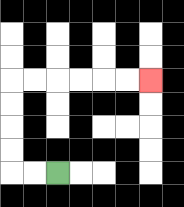{'start': '[2, 7]', 'end': '[6, 3]', 'path_directions': 'L,L,U,U,U,U,R,R,R,R,R,R', 'path_coordinates': '[[2, 7], [1, 7], [0, 7], [0, 6], [0, 5], [0, 4], [0, 3], [1, 3], [2, 3], [3, 3], [4, 3], [5, 3], [6, 3]]'}